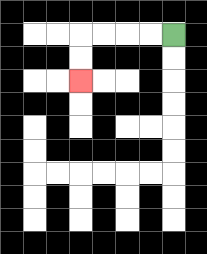{'start': '[7, 1]', 'end': '[3, 3]', 'path_directions': 'L,L,L,L,D,D', 'path_coordinates': '[[7, 1], [6, 1], [5, 1], [4, 1], [3, 1], [3, 2], [3, 3]]'}